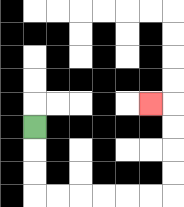{'start': '[1, 5]', 'end': '[6, 4]', 'path_directions': 'D,D,D,R,R,R,R,R,R,U,U,U,U,L', 'path_coordinates': '[[1, 5], [1, 6], [1, 7], [1, 8], [2, 8], [3, 8], [4, 8], [5, 8], [6, 8], [7, 8], [7, 7], [7, 6], [7, 5], [7, 4], [6, 4]]'}